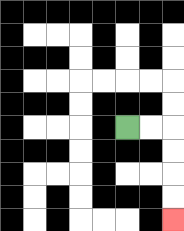{'start': '[5, 5]', 'end': '[7, 9]', 'path_directions': 'R,R,D,D,D,D', 'path_coordinates': '[[5, 5], [6, 5], [7, 5], [7, 6], [7, 7], [7, 8], [7, 9]]'}